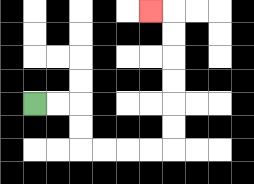{'start': '[1, 4]', 'end': '[6, 0]', 'path_directions': 'R,R,D,D,R,R,R,R,U,U,U,U,U,U,L', 'path_coordinates': '[[1, 4], [2, 4], [3, 4], [3, 5], [3, 6], [4, 6], [5, 6], [6, 6], [7, 6], [7, 5], [7, 4], [7, 3], [7, 2], [7, 1], [7, 0], [6, 0]]'}